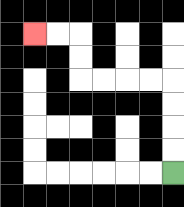{'start': '[7, 7]', 'end': '[1, 1]', 'path_directions': 'U,U,U,U,L,L,L,L,U,U,L,L', 'path_coordinates': '[[7, 7], [7, 6], [7, 5], [7, 4], [7, 3], [6, 3], [5, 3], [4, 3], [3, 3], [3, 2], [3, 1], [2, 1], [1, 1]]'}